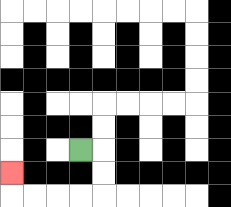{'start': '[3, 6]', 'end': '[0, 7]', 'path_directions': 'R,D,D,L,L,L,L,U', 'path_coordinates': '[[3, 6], [4, 6], [4, 7], [4, 8], [3, 8], [2, 8], [1, 8], [0, 8], [0, 7]]'}